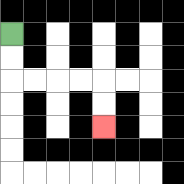{'start': '[0, 1]', 'end': '[4, 5]', 'path_directions': 'D,D,R,R,R,R,D,D', 'path_coordinates': '[[0, 1], [0, 2], [0, 3], [1, 3], [2, 3], [3, 3], [4, 3], [4, 4], [4, 5]]'}